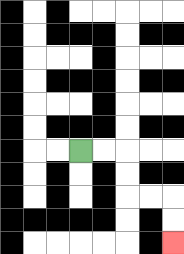{'start': '[3, 6]', 'end': '[7, 10]', 'path_directions': 'R,R,D,D,R,R,D,D', 'path_coordinates': '[[3, 6], [4, 6], [5, 6], [5, 7], [5, 8], [6, 8], [7, 8], [7, 9], [7, 10]]'}